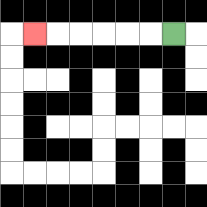{'start': '[7, 1]', 'end': '[1, 1]', 'path_directions': 'L,L,L,L,L,L', 'path_coordinates': '[[7, 1], [6, 1], [5, 1], [4, 1], [3, 1], [2, 1], [1, 1]]'}